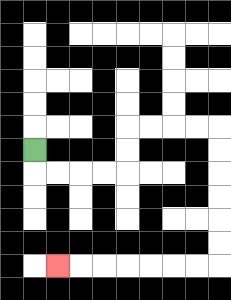{'start': '[1, 6]', 'end': '[2, 11]', 'path_directions': 'D,R,R,R,R,U,U,R,R,R,R,D,D,D,D,D,D,L,L,L,L,L,L,L', 'path_coordinates': '[[1, 6], [1, 7], [2, 7], [3, 7], [4, 7], [5, 7], [5, 6], [5, 5], [6, 5], [7, 5], [8, 5], [9, 5], [9, 6], [9, 7], [9, 8], [9, 9], [9, 10], [9, 11], [8, 11], [7, 11], [6, 11], [5, 11], [4, 11], [3, 11], [2, 11]]'}